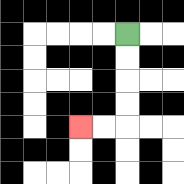{'start': '[5, 1]', 'end': '[3, 5]', 'path_directions': 'D,D,D,D,L,L', 'path_coordinates': '[[5, 1], [5, 2], [5, 3], [5, 4], [5, 5], [4, 5], [3, 5]]'}